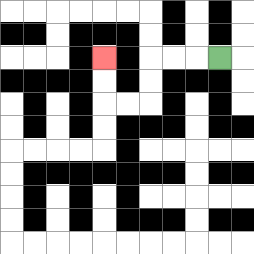{'start': '[9, 2]', 'end': '[4, 2]', 'path_directions': 'L,L,L,D,D,L,L,U,U', 'path_coordinates': '[[9, 2], [8, 2], [7, 2], [6, 2], [6, 3], [6, 4], [5, 4], [4, 4], [4, 3], [4, 2]]'}